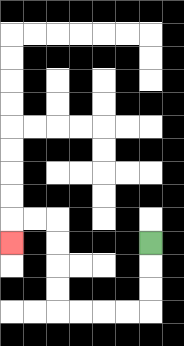{'start': '[6, 10]', 'end': '[0, 10]', 'path_directions': 'D,D,D,L,L,L,L,U,U,U,U,L,L,D', 'path_coordinates': '[[6, 10], [6, 11], [6, 12], [6, 13], [5, 13], [4, 13], [3, 13], [2, 13], [2, 12], [2, 11], [2, 10], [2, 9], [1, 9], [0, 9], [0, 10]]'}